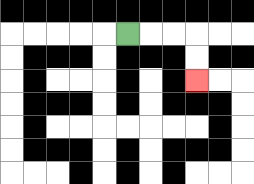{'start': '[5, 1]', 'end': '[8, 3]', 'path_directions': 'R,R,R,D,D', 'path_coordinates': '[[5, 1], [6, 1], [7, 1], [8, 1], [8, 2], [8, 3]]'}